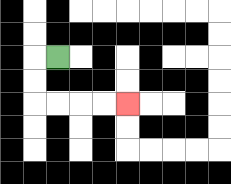{'start': '[2, 2]', 'end': '[5, 4]', 'path_directions': 'L,D,D,R,R,R,R', 'path_coordinates': '[[2, 2], [1, 2], [1, 3], [1, 4], [2, 4], [3, 4], [4, 4], [5, 4]]'}